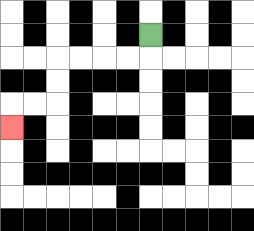{'start': '[6, 1]', 'end': '[0, 5]', 'path_directions': 'D,L,L,L,L,D,D,L,L,D', 'path_coordinates': '[[6, 1], [6, 2], [5, 2], [4, 2], [3, 2], [2, 2], [2, 3], [2, 4], [1, 4], [0, 4], [0, 5]]'}